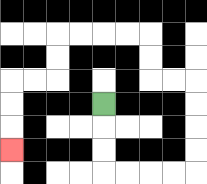{'start': '[4, 4]', 'end': '[0, 6]', 'path_directions': 'D,D,D,R,R,R,R,U,U,U,U,L,L,U,U,L,L,L,L,D,D,L,L,D,D,D', 'path_coordinates': '[[4, 4], [4, 5], [4, 6], [4, 7], [5, 7], [6, 7], [7, 7], [8, 7], [8, 6], [8, 5], [8, 4], [8, 3], [7, 3], [6, 3], [6, 2], [6, 1], [5, 1], [4, 1], [3, 1], [2, 1], [2, 2], [2, 3], [1, 3], [0, 3], [0, 4], [0, 5], [0, 6]]'}